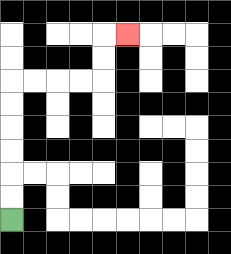{'start': '[0, 9]', 'end': '[5, 1]', 'path_directions': 'U,U,U,U,U,U,R,R,R,R,U,U,R', 'path_coordinates': '[[0, 9], [0, 8], [0, 7], [0, 6], [0, 5], [0, 4], [0, 3], [1, 3], [2, 3], [3, 3], [4, 3], [4, 2], [4, 1], [5, 1]]'}